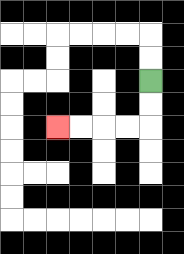{'start': '[6, 3]', 'end': '[2, 5]', 'path_directions': 'D,D,L,L,L,L', 'path_coordinates': '[[6, 3], [6, 4], [6, 5], [5, 5], [4, 5], [3, 5], [2, 5]]'}